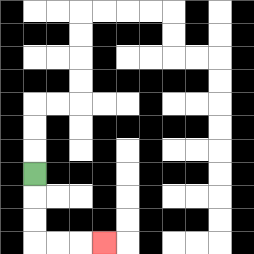{'start': '[1, 7]', 'end': '[4, 10]', 'path_directions': 'D,D,D,R,R,R', 'path_coordinates': '[[1, 7], [1, 8], [1, 9], [1, 10], [2, 10], [3, 10], [4, 10]]'}